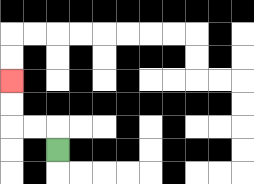{'start': '[2, 6]', 'end': '[0, 3]', 'path_directions': 'U,L,L,U,U', 'path_coordinates': '[[2, 6], [2, 5], [1, 5], [0, 5], [0, 4], [0, 3]]'}